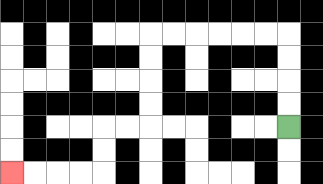{'start': '[12, 5]', 'end': '[0, 7]', 'path_directions': 'U,U,U,U,L,L,L,L,L,L,D,D,D,D,L,L,D,D,L,L,L,L', 'path_coordinates': '[[12, 5], [12, 4], [12, 3], [12, 2], [12, 1], [11, 1], [10, 1], [9, 1], [8, 1], [7, 1], [6, 1], [6, 2], [6, 3], [6, 4], [6, 5], [5, 5], [4, 5], [4, 6], [4, 7], [3, 7], [2, 7], [1, 7], [0, 7]]'}